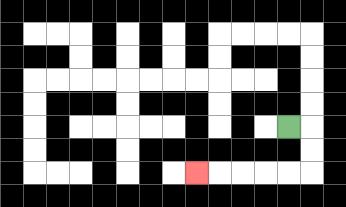{'start': '[12, 5]', 'end': '[8, 7]', 'path_directions': 'R,D,D,L,L,L,L,L', 'path_coordinates': '[[12, 5], [13, 5], [13, 6], [13, 7], [12, 7], [11, 7], [10, 7], [9, 7], [8, 7]]'}